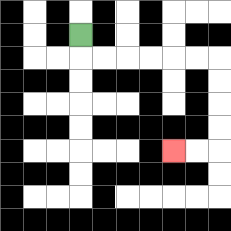{'start': '[3, 1]', 'end': '[7, 6]', 'path_directions': 'D,R,R,R,R,R,R,D,D,D,D,L,L', 'path_coordinates': '[[3, 1], [3, 2], [4, 2], [5, 2], [6, 2], [7, 2], [8, 2], [9, 2], [9, 3], [9, 4], [9, 5], [9, 6], [8, 6], [7, 6]]'}